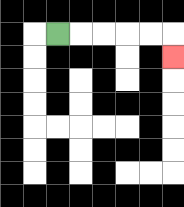{'start': '[2, 1]', 'end': '[7, 2]', 'path_directions': 'R,R,R,R,R,D', 'path_coordinates': '[[2, 1], [3, 1], [4, 1], [5, 1], [6, 1], [7, 1], [7, 2]]'}